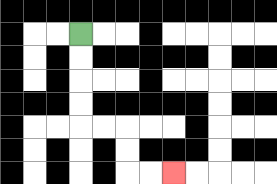{'start': '[3, 1]', 'end': '[7, 7]', 'path_directions': 'D,D,D,D,R,R,D,D,R,R', 'path_coordinates': '[[3, 1], [3, 2], [3, 3], [3, 4], [3, 5], [4, 5], [5, 5], [5, 6], [5, 7], [6, 7], [7, 7]]'}